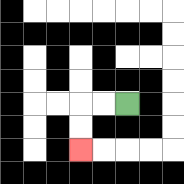{'start': '[5, 4]', 'end': '[3, 6]', 'path_directions': 'L,L,D,D', 'path_coordinates': '[[5, 4], [4, 4], [3, 4], [3, 5], [3, 6]]'}